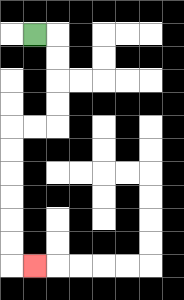{'start': '[1, 1]', 'end': '[1, 11]', 'path_directions': 'R,D,D,D,D,L,L,D,D,D,D,D,D,R', 'path_coordinates': '[[1, 1], [2, 1], [2, 2], [2, 3], [2, 4], [2, 5], [1, 5], [0, 5], [0, 6], [0, 7], [0, 8], [0, 9], [0, 10], [0, 11], [1, 11]]'}